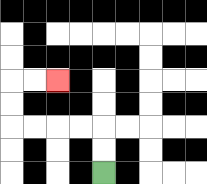{'start': '[4, 7]', 'end': '[2, 3]', 'path_directions': 'U,U,L,L,L,L,U,U,R,R', 'path_coordinates': '[[4, 7], [4, 6], [4, 5], [3, 5], [2, 5], [1, 5], [0, 5], [0, 4], [0, 3], [1, 3], [2, 3]]'}